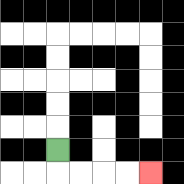{'start': '[2, 6]', 'end': '[6, 7]', 'path_directions': 'D,R,R,R,R', 'path_coordinates': '[[2, 6], [2, 7], [3, 7], [4, 7], [5, 7], [6, 7]]'}